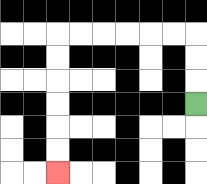{'start': '[8, 4]', 'end': '[2, 7]', 'path_directions': 'U,U,U,L,L,L,L,L,L,D,D,D,D,D,D', 'path_coordinates': '[[8, 4], [8, 3], [8, 2], [8, 1], [7, 1], [6, 1], [5, 1], [4, 1], [3, 1], [2, 1], [2, 2], [2, 3], [2, 4], [2, 5], [2, 6], [2, 7]]'}